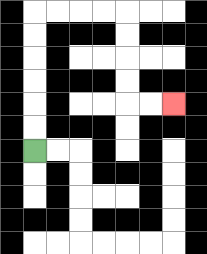{'start': '[1, 6]', 'end': '[7, 4]', 'path_directions': 'U,U,U,U,U,U,R,R,R,R,D,D,D,D,R,R', 'path_coordinates': '[[1, 6], [1, 5], [1, 4], [1, 3], [1, 2], [1, 1], [1, 0], [2, 0], [3, 0], [4, 0], [5, 0], [5, 1], [5, 2], [5, 3], [5, 4], [6, 4], [7, 4]]'}